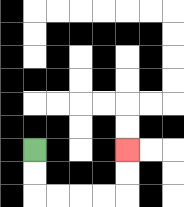{'start': '[1, 6]', 'end': '[5, 6]', 'path_directions': 'D,D,R,R,R,R,U,U', 'path_coordinates': '[[1, 6], [1, 7], [1, 8], [2, 8], [3, 8], [4, 8], [5, 8], [5, 7], [5, 6]]'}